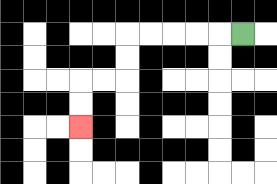{'start': '[10, 1]', 'end': '[3, 5]', 'path_directions': 'L,L,L,L,L,D,D,L,L,D,D', 'path_coordinates': '[[10, 1], [9, 1], [8, 1], [7, 1], [6, 1], [5, 1], [5, 2], [5, 3], [4, 3], [3, 3], [3, 4], [3, 5]]'}